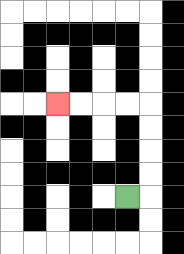{'start': '[5, 8]', 'end': '[2, 4]', 'path_directions': 'R,U,U,U,U,L,L,L,L', 'path_coordinates': '[[5, 8], [6, 8], [6, 7], [6, 6], [6, 5], [6, 4], [5, 4], [4, 4], [3, 4], [2, 4]]'}